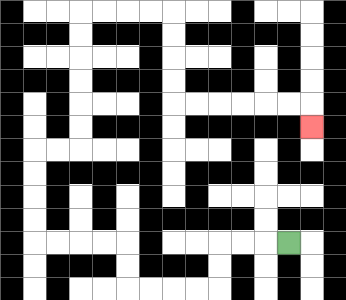{'start': '[12, 10]', 'end': '[13, 5]', 'path_directions': 'L,L,L,D,D,L,L,L,L,U,U,L,L,L,L,U,U,U,U,R,R,U,U,U,U,U,U,R,R,R,R,D,D,D,D,R,R,R,R,R,R,D', 'path_coordinates': '[[12, 10], [11, 10], [10, 10], [9, 10], [9, 11], [9, 12], [8, 12], [7, 12], [6, 12], [5, 12], [5, 11], [5, 10], [4, 10], [3, 10], [2, 10], [1, 10], [1, 9], [1, 8], [1, 7], [1, 6], [2, 6], [3, 6], [3, 5], [3, 4], [3, 3], [3, 2], [3, 1], [3, 0], [4, 0], [5, 0], [6, 0], [7, 0], [7, 1], [7, 2], [7, 3], [7, 4], [8, 4], [9, 4], [10, 4], [11, 4], [12, 4], [13, 4], [13, 5]]'}